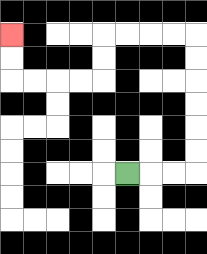{'start': '[5, 7]', 'end': '[0, 1]', 'path_directions': 'R,R,R,U,U,U,U,U,U,L,L,L,L,D,D,L,L,L,L,U,U', 'path_coordinates': '[[5, 7], [6, 7], [7, 7], [8, 7], [8, 6], [8, 5], [8, 4], [8, 3], [8, 2], [8, 1], [7, 1], [6, 1], [5, 1], [4, 1], [4, 2], [4, 3], [3, 3], [2, 3], [1, 3], [0, 3], [0, 2], [0, 1]]'}